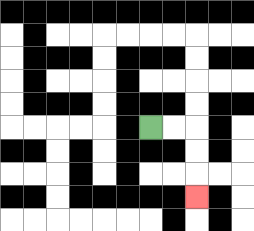{'start': '[6, 5]', 'end': '[8, 8]', 'path_directions': 'R,R,D,D,D', 'path_coordinates': '[[6, 5], [7, 5], [8, 5], [8, 6], [8, 7], [8, 8]]'}